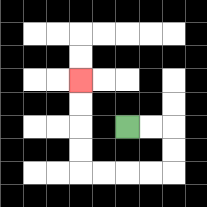{'start': '[5, 5]', 'end': '[3, 3]', 'path_directions': 'R,R,D,D,L,L,L,L,U,U,U,U', 'path_coordinates': '[[5, 5], [6, 5], [7, 5], [7, 6], [7, 7], [6, 7], [5, 7], [4, 7], [3, 7], [3, 6], [3, 5], [3, 4], [3, 3]]'}